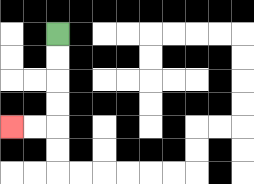{'start': '[2, 1]', 'end': '[0, 5]', 'path_directions': 'D,D,D,D,L,L', 'path_coordinates': '[[2, 1], [2, 2], [2, 3], [2, 4], [2, 5], [1, 5], [0, 5]]'}